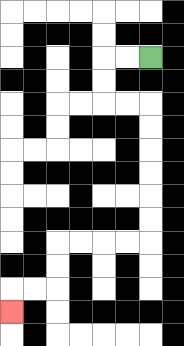{'start': '[6, 2]', 'end': '[0, 13]', 'path_directions': 'L,L,D,D,R,R,D,D,D,D,D,D,L,L,L,L,D,D,L,L,D', 'path_coordinates': '[[6, 2], [5, 2], [4, 2], [4, 3], [4, 4], [5, 4], [6, 4], [6, 5], [6, 6], [6, 7], [6, 8], [6, 9], [6, 10], [5, 10], [4, 10], [3, 10], [2, 10], [2, 11], [2, 12], [1, 12], [0, 12], [0, 13]]'}